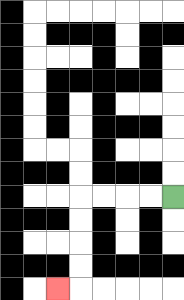{'start': '[7, 8]', 'end': '[2, 12]', 'path_directions': 'L,L,L,L,D,D,D,D,L', 'path_coordinates': '[[7, 8], [6, 8], [5, 8], [4, 8], [3, 8], [3, 9], [3, 10], [3, 11], [3, 12], [2, 12]]'}